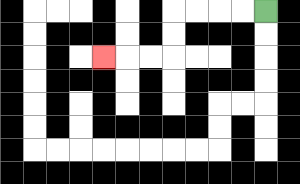{'start': '[11, 0]', 'end': '[4, 2]', 'path_directions': 'L,L,L,L,D,D,L,L,L', 'path_coordinates': '[[11, 0], [10, 0], [9, 0], [8, 0], [7, 0], [7, 1], [7, 2], [6, 2], [5, 2], [4, 2]]'}